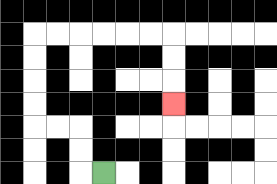{'start': '[4, 7]', 'end': '[7, 4]', 'path_directions': 'L,U,U,L,L,U,U,U,U,R,R,R,R,R,R,D,D,D', 'path_coordinates': '[[4, 7], [3, 7], [3, 6], [3, 5], [2, 5], [1, 5], [1, 4], [1, 3], [1, 2], [1, 1], [2, 1], [3, 1], [4, 1], [5, 1], [6, 1], [7, 1], [7, 2], [7, 3], [7, 4]]'}